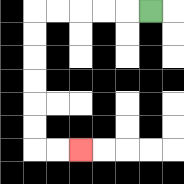{'start': '[6, 0]', 'end': '[3, 6]', 'path_directions': 'L,L,L,L,L,D,D,D,D,D,D,R,R', 'path_coordinates': '[[6, 0], [5, 0], [4, 0], [3, 0], [2, 0], [1, 0], [1, 1], [1, 2], [1, 3], [1, 4], [1, 5], [1, 6], [2, 6], [3, 6]]'}